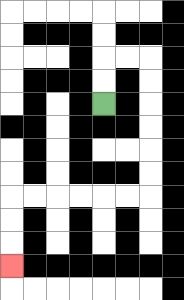{'start': '[4, 4]', 'end': '[0, 11]', 'path_directions': 'U,U,R,R,D,D,D,D,D,D,L,L,L,L,L,L,D,D,D', 'path_coordinates': '[[4, 4], [4, 3], [4, 2], [5, 2], [6, 2], [6, 3], [6, 4], [6, 5], [6, 6], [6, 7], [6, 8], [5, 8], [4, 8], [3, 8], [2, 8], [1, 8], [0, 8], [0, 9], [0, 10], [0, 11]]'}